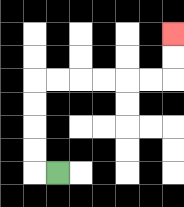{'start': '[2, 7]', 'end': '[7, 1]', 'path_directions': 'L,U,U,U,U,R,R,R,R,R,R,U,U', 'path_coordinates': '[[2, 7], [1, 7], [1, 6], [1, 5], [1, 4], [1, 3], [2, 3], [3, 3], [4, 3], [5, 3], [6, 3], [7, 3], [7, 2], [7, 1]]'}